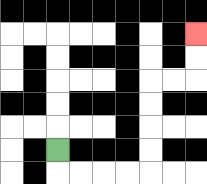{'start': '[2, 6]', 'end': '[8, 1]', 'path_directions': 'D,R,R,R,R,U,U,U,U,R,R,U,U', 'path_coordinates': '[[2, 6], [2, 7], [3, 7], [4, 7], [5, 7], [6, 7], [6, 6], [6, 5], [6, 4], [6, 3], [7, 3], [8, 3], [8, 2], [8, 1]]'}